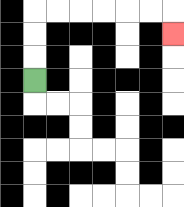{'start': '[1, 3]', 'end': '[7, 1]', 'path_directions': 'U,U,U,R,R,R,R,R,R,D', 'path_coordinates': '[[1, 3], [1, 2], [1, 1], [1, 0], [2, 0], [3, 0], [4, 0], [5, 0], [6, 0], [7, 0], [7, 1]]'}